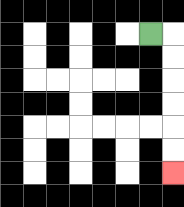{'start': '[6, 1]', 'end': '[7, 7]', 'path_directions': 'R,D,D,D,D,D,D', 'path_coordinates': '[[6, 1], [7, 1], [7, 2], [7, 3], [7, 4], [7, 5], [7, 6], [7, 7]]'}